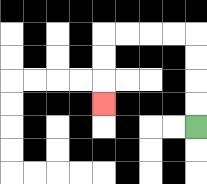{'start': '[8, 5]', 'end': '[4, 4]', 'path_directions': 'U,U,U,U,L,L,L,L,D,D,D', 'path_coordinates': '[[8, 5], [8, 4], [8, 3], [8, 2], [8, 1], [7, 1], [6, 1], [5, 1], [4, 1], [4, 2], [4, 3], [4, 4]]'}